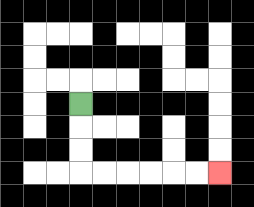{'start': '[3, 4]', 'end': '[9, 7]', 'path_directions': 'D,D,D,R,R,R,R,R,R', 'path_coordinates': '[[3, 4], [3, 5], [3, 6], [3, 7], [4, 7], [5, 7], [6, 7], [7, 7], [8, 7], [9, 7]]'}